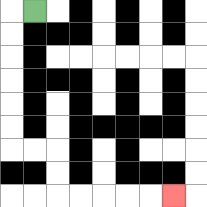{'start': '[1, 0]', 'end': '[7, 8]', 'path_directions': 'L,D,D,D,D,D,D,R,R,D,D,R,R,R,R,R', 'path_coordinates': '[[1, 0], [0, 0], [0, 1], [0, 2], [0, 3], [0, 4], [0, 5], [0, 6], [1, 6], [2, 6], [2, 7], [2, 8], [3, 8], [4, 8], [5, 8], [6, 8], [7, 8]]'}